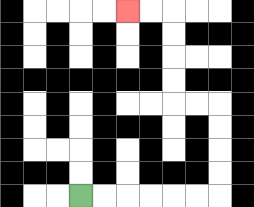{'start': '[3, 8]', 'end': '[5, 0]', 'path_directions': 'R,R,R,R,R,R,U,U,U,U,L,L,U,U,U,U,L,L', 'path_coordinates': '[[3, 8], [4, 8], [5, 8], [6, 8], [7, 8], [8, 8], [9, 8], [9, 7], [9, 6], [9, 5], [9, 4], [8, 4], [7, 4], [7, 3], [7, 2], [7, 1], [7, 0], [6, 0], [5, 0]]'}